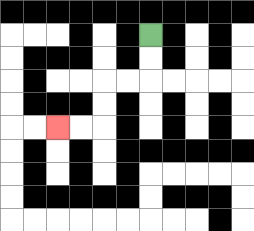{'start': '[6, 1]', 'end': '[2, 5]', 'path_directions': 'D,D,L,L,D,D,L,L', 'path_coordinates': '[[6, 1], [6, 2], [6, 3], [5, 3], [4, 3], [4, 4], [4, 5], [3, 5], [2, 5]]'}